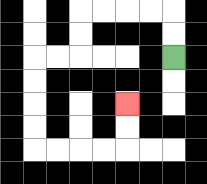{'start': '[7, 2]', 'end': '[5, 4]', 'path_directions': 'U,U,L,L,L,L,D,D,L,L,D,D,D,D,R,R,R,R,U,U', 'path_coordinates': '[[7, 2], [7, 1], [7, 0], [6, 0], [5, 0], [4, 0], [3, 0], [3, 1], [3, 2], [2, 2], [1, 2], [1, 3], [1, 4], [1, 5], [1, 6], [2, 6], [3, 6], [4, 6], [5, 6], [5, 5], [5, 4]]'}